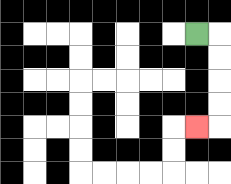{'start': '[8, 1]', 'end': '[8, 5]', 'path_directions': 'R,D,D,D,D,L', 'path_coordinates': '[[8, 1], [9, 1], [9, 2], [9, 3], [9, 4], [9, 5], [8, 5]]'}